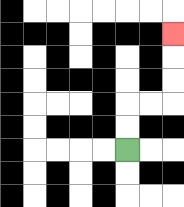{'start': '[5, 6]', 'end': '[7, 1]', 'path_directions': 'U,U,R,R,U,U,U', 'path_coordinates': '[[5, 6], [5, 5], [5, 4], [6, 4], [7, 4], [7, 3], [7, 2], [7, 1]]'}